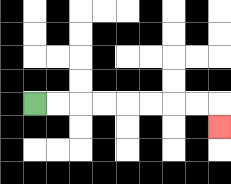{'start': '[1, 4]', 'end': '[9, 5]', 'path_directions': 'R,R,R,R,R,R,R,R,D', 'path_coordinates': '[[1, 4], [2, 4], [3, 4], [4, 4], [5, 4], [6, 4], [7, 4], [8, 4], [9, 4], [9, 5]]'}